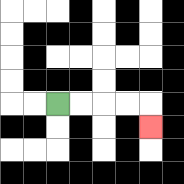{'start': '[2, 4]', 'end': '[6, 5]', 'path_directions': 'R,R,R,R,D', 'path_coordinates': '[[2, 4], [3, 4], [4, 4], [5, 4], [6, 4], [6, 5]]'}